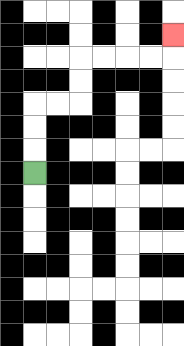{'start': '[1, 7]', 'end': '[7, 1]', 'path_directions': 'U,U,U,R,R,U,U,R,R,R,R,U', 'path_coordinates': '[[1, 7], [1, 6], [1, 5], [1, 4], [2, 4], [3, 4], [3, 3], [3, 2], [4, 2], [5, 2], [6, 2], [7, 2], [7, 1]]'}